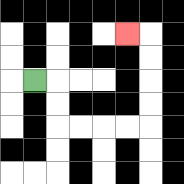{'start': '[1, 3]', 'end': '[5, 1]', 'path_directions': 'R,D,D,R,R,R,R,U,U,U,U,L', 'path_coordinates': '[[1, 3], [2, 3], [2, 4], [2, 5], [3, 5], [4, 5], [5, 5], [6, 5], [6, 4], [6, 3], [6, 2], [6, 1], [5, 1]]'}